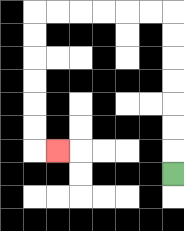{'start': '[7, 7]', 'end': '[2, 6]', 'path_directions': 'U,U,U,U,U,U,U,L,L,L,L,L,L,D,D,D,D,D,D,R', 'path_coordinates': '[[7, 7], [7, 6], [7, 5], [7, 4], [7, 3], [7, 2], [7, 1], [7, 0], [6, 0], [5, 0], [4, 0], [3, 0], [2, 0], [1, 0], [1, 1], [1, 2], [1, 3], [1, 4], [1, 5], [1, 6], [2, 6]]'}